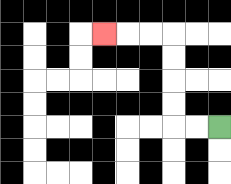{'start': '[9, 5]', 'end': '[4, 1]', 'path_directions': 'L,L,U,U,U,U,L,L,L', 'path_coordinates': '[[9, 5], [8, 5], [7, 5], [7, 4], [7, 3], [7, 2], [7, 1], [6, 1], [5, 1], [4, 1]]'}